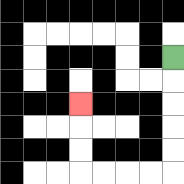{'start': '[7, 2]', 'end': '[3, 4]', 'path_directions': 'D,D,D,D,D,L,L,L,L,U,U,U', 'path_coordinates': '[[7, 2], [7, 3], [7, 4], [7, 5], [7, 6], [7, 7], [6, 7], [5, 7], [4, 7], [3, 7], [3, 6], [3, 5], [3, 4]]'}